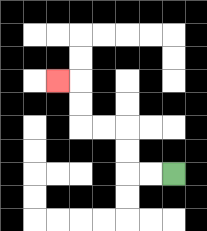{'start': '[7, 7]', 'end': '[2, 3]', 'path_directions': 'L,L,U,U,L,L,U,U,L', 'path_coordinates': '[[7, 7], [6, 7], [5, 7], [5, 6], [5, 5], [4, 5], [3, 5], [3, 4], [3, 3], [2, 3]]'}